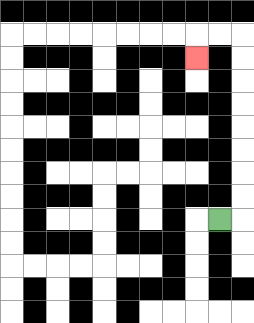{'start': '[9, 9]', 'end': '[8, 2]', 'path_directions': 'R,U,U,U,U,U,U,U,U,L,L,D', 'path_coordinates': '[[9, 9], [10, 9], [10, 8], [10, 7], [10, 6], [10, 5], [10, 4], [10, 3], [10, 2], [10, 1], [9, 1], [8, 1], [8, 2]]'}